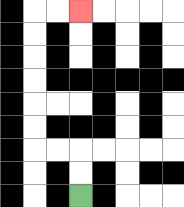{'start': '[3, 8]', 'end': '[3, 0]', 'path_directions': 'U,U,L,L,U,U,U,U,U,U,R,R', 'path_coordinates': '[[3, 8], [3, 7], [3, 6], [2, 6], [1, 6], [1, 5], [1, 4], [1, 3], [1, 2], [1, 1], [1, 0], [2, 0], [3, 0]]'}